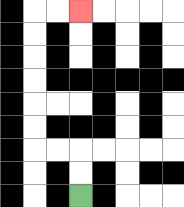{'start': '[3, 8]', 'end': '[3, 0]', 'path_directions': 'U,U,L,L,U,U,U,U,U,U,R,R', 'path_coordinates': '[[3, 8], [3, 7], [3, 6], [2, 6], [1, 6], [1, 5], [1, 4], [1, 3], [1, 2], [1, 1], [1, 0], [2, 0], [3, 0]]'}